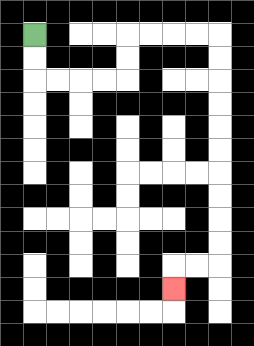{'start': '[1, 1]', 'end': '[7, 12]', 'path_directions': 'D,D,R,R,R,R,U,U,R,R,R,R,D,D,D,D,D,D,D,D,D,D,L,L,D', 'path_coordinates': '[[1, 1], [1, 2], [1, 3], [2, 3], [3, 3], [4, 3], [5, 3], [5, 2], [5, 1], [6, 1], [7, 1], [8, 1], [9, 1], [9, 2], [9, 3], [9, 4], [9, 5], [9, 6], [9, 7], [9, 8], [9, 9], [9, 10], [9, 11], [8, 11], [7, 11], [7, 12]]'}